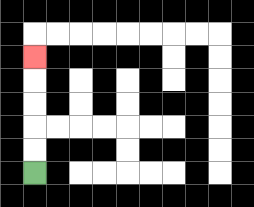{'start': '[1, 7]', 'end': '[1, 2]', 'path_directions': 'U,U,U,U,U', 'path_coordinates': '[[1, 7], [1, 6], [1, 5], [1, 4], [1, 3], [1, 2]]'}